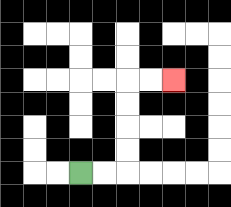{'start': '[3, 7]', 'end': '[7, 3]', 'path_directions': 'R,R,U,U,U,U,R,R', 'path_coordinates': '[[3, 7], [4, 7], [5, 7], [5, 6], [5, 5], [5, 4], [5, 3], [6, 3], [7, 3]]'}